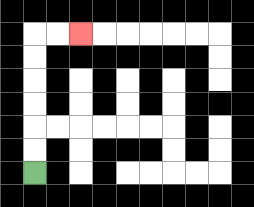{'start': '[1, 7]', 'end': '[3, 1]', 'path_directions': 'U,U,U,U,U,U,R,R', 'path_coordinates': '[[1, 7], [1, 6], [1, 5], [1, 4], [1, 3], [1, 2], [1, 1], [2, 1], [3, 1]]'}